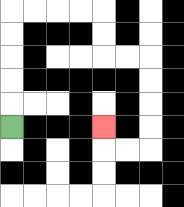{'start': '[0, 5]', 'end': '[4, 5]', 'path_directions': 'U,U,U,U,U,R,R,R,R,D,D,R,R,D,D,D,D,L,L,U', 'path_coordinates': '[[0, 5], [0, 4], [0, 3], [0, 2], [0, 1], [0, 0], [1, 0], [2, 0], [3, 0], [4, 0], [4, 1], [4, 2], [5, 2], [6, 2], [6, 3], [6, 4], [6, 5], [6, 6], [5, 6], [4, 6], [4, 5]]'}